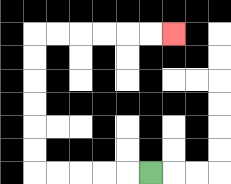{'start': '[6, 7]', 'end': '[7, 1]', 'path_directions': 'L,L,L,L,L,U,U,U,U,U,U,R,R,R,R,R,R', 'path_coordinates': '[[6, 7], [5, 7], [4, 7], [3, 7], [2, 7], [1, 7], [1, 6], [1, 5], [1, 4], [1, 3], [1, 2], [1, 1], [2, 1], [3, 1], [4, 1], [5, 1], [6, 1], [7, 1]]'}